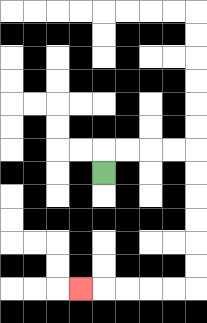{'start': '[4, 7]', 'end': '[3, 12]', 'path_directions': 'U,R,R,R,R,D,D,D,D,D,D,L,L,L,L,L', 'path_coordinates': '[[4, 7], [4, 6], [5, 6], [6, 6], [7, 6], [8, 6], [8, 7], [8, 8], [8, 9], [8, 10], [8, 11], [8, 12], [7, 12], [6, 12], [5, 12], [4, 12], [3, 12]]'}